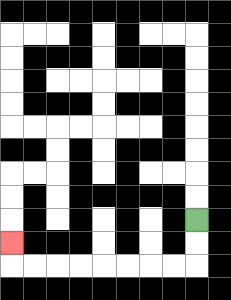{'start': '[8, 9]', 'end': '[0, 10]', 'path_directions': 'D,D,L,L,L,L,L,L,L,L,U', 'path_coordinates': '[[8, 9], [8, 10], [8, 11], [7, 11], [6, 11], [5, 11], [4, 11], [3, 11], [2, 11], [1, 11], [0, 11], [0, 10]]'}